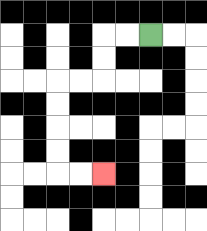{'start': '[6, 1]', 'end': '[4, 7]', 'path_directions': 'L,L,D,D,L,L,D,D,D,D,R,R', 'path_coordinates': '[[6, 1], [5, 1], [4, 1], [4, 2], [4, 3], [3, 3], [2, 3], [2, 4], [2, 5], [2, 6], [2, 7], [3, 7], [4, 7]]'}